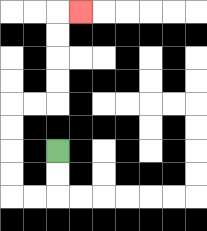{'start': '[2, 6]', 'end': '[3, 0]', 'path_directions': 'D,D,L,L,U,U,U,U,R,R,U,U,U,U,R', 'path_coordinates': '[[2, 6], [2, 7], [2, 8], [1, 8], [0, 8], [0, 7], [0, 6], [0, 5], [0, 4], [1, 4], [2, 4], [2, 3], [2, 2], [2, 1], [2, 0], [3, 0]]'}